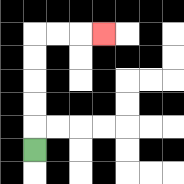{'start': '[1, 6]', 'end': '[4, 1]', 'path_directions': 'U,U,U,U,U,R,R,R', 'path_coordinates': '[[1, 6], [1, 5], [1, 4], [1, 3], [1, 2], [1, 1], [2, 1], [3, 1], [4, 1]]'}